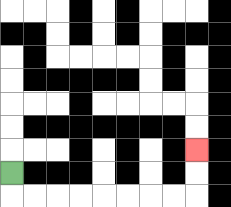{'start': '[0, 7]', 'end': '[8, 6]', 'path_directions': 'D,R,R,R,R,R,R,R,R,U,U', 'path_coordinates': '[[0, 7], [0, 8], [1, 8], [2, 8], [3, 8], [4, 8], [5, 8], [6, 8], [7, 8], [8, 8], [8, 7], [8, 6]]'}